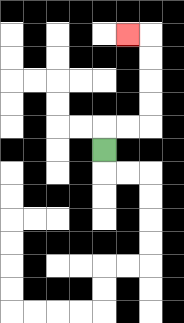{'start': '[4, 6]', 'end': '[5, 1]', 'path_directions': 'U,R,R,U,U,U,U,L', 'path_coordinates': '[[4, 6], [4, 5], [5, 5], [6, 5], [6, 4], [6, 3], [6, 2], [6, 1], [5, 1]]'}